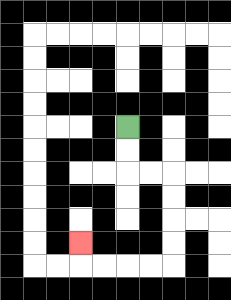{'start': '[5, 5]', 'end': '[3, 10]', 'path_directions': 'D,D,R,R,D,D,D,D,L,L,L,L,U', 'path_coordinates': '[[5, 5], [5, 6], [5, 7], [6, 7], [7, 7], [7, 8], [7, 9], [7, 10], [7, 11], [6, 11], [5, 11], [4, 11], [3, 11], [3, 10]]'}